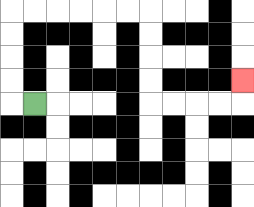{'start': '[1, 4]', 'end': '[10, 3]', 'path_directions': 'L,U,U,U,U,R,R,R,R,R,R,D,D,D,D,R,R,R,R,U', 'path_coordinates': '[[1, 4], [0, 4], [0, 3], [0, 2], [0, 1], [0, 0], [1, 0], [2, 0], [3, 0], [4, 0], [5, 0], [6, 0], [6, 1], [6, 2], [6, 3], [6, 4], [7, 4], [8, 4], [9, 4], [10, 4], [10, 3]]'}